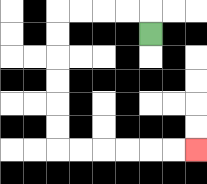{'start': '[6, 1]', 'end': '[8, 6]', 'path_directions': 'U,L,L,L,L,D,D,D,D,D,D,R,R,R,R,R,R', 'path_coordinates': '[[6, 1], [6, 0], [5, 0], [4, 0], [3, 0], [2, 0], [2, 1], [2, 2], [2, 3], [2, 4], [2, 5], [2, 6], [3, 6], [4, 6], [5, 6], [6, 6], [7, 6], [8, 6]]'}